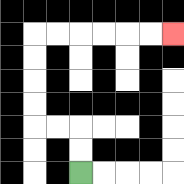{'start': '[3, 7]', 'end': '[7, 1]', 'path_directions': 'U,U,L,L,U,U,U,U,R,R,R,R,R,R', 'path_coordinates': '[[3, 7], [3, 6], [3, 5], [2, 5], [1, 5], [1, 4], [1, 3], [1, 2], [1, 1], [2, 1], [3, 1], [4, 1], [5, 1], [6, 1], [7, 1]]'}